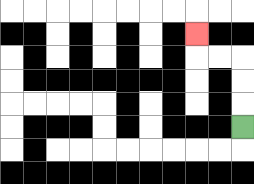{'start': '[10, 5]', 'end': '[8, 1]', 'path_directions': 'U,U,U,L,L,U', 'path_coordinates': '[[10, 5], [10, 4], [10, 3], [10, 2], [9, 2], [8, 2], [8, 1]]'}